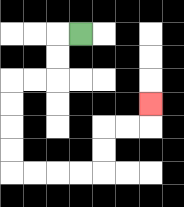{'start': '[3, 1]', 'end': '[6, 4]', 'path_directions': 'L,D,D,L,L,D,D,D,D,R,R,R,R,U,U,R,R,U', 'path_coordinates': '[[3, 1], [2, 1], [2, 2], [2, 3], [1, 3], [0, 3], [0, 4], [0, 5], [0, 6], [0, 7], [1, 7], [2, 7], [3, 7], [4, 7], [4, 6], [4, 5], [5, 5], [6, 5], [6, 4]]'}